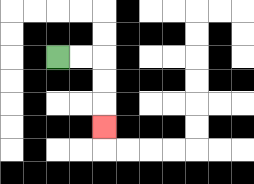{'start': '[2, 2]', 'end': '[4, 5]', 'path_directions': 'R,R,D,D,D', 'path_coordinates': '[[2, 2], [3, 2], [4, 2], [4, 3], [4, 4], [4, 5]]'}